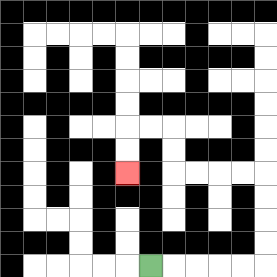{'start': '[6, 11]', 'end': '[5, 7]', 'path_directions': 'R,R,R,R,R,U,U,U,U,L,L,L,L,U,U,L,L,D,D', 'path_coordinates': '[[6, 11], [7, 11], [8, 11], [9, 11], [10, 11], [11, 11], [11, 10], [11, 9], [11, 8], [11, 7], [10, 7], [9, 7], [8, 7], [7, 7], [7, 6], [7, 5], [6, 5], [5, 5], [5, 6], [5, 7]]'}